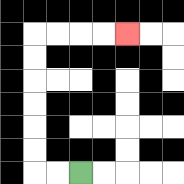{'start': '[3, 7]', 'end': '[5, 1]', 'path_directions': 'L,L,U,U,U,U,U,U,R,R,R,R', 'path_coordinates': '[[3, 7], [2, 7], [1, 7], [1, 6], [1, 5], [1, 4], [1, 3], [1, 2], [1, 1], [2, 1], [3, 1], [4, 1], [5, 1]]'}